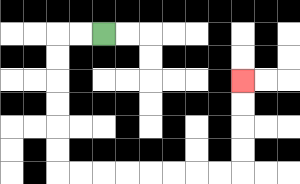{'start': '[4, 1]', 'end': '[10, 3]', 'path_directions': 'L,L,D,D,D,D,D,D,R,R,R,R,R,R,R,R,U,U,U,U', 'path_coordinates': '[[4, 1], [3, 1], [2, 1], [2, 2], [2, 3], [2, 4], [2, 5], [2, 6], [2, 7], [3, 7], [4, 7], [5, 7], [6, 7], [7, 7], [8, 7], [9, 7], [10, 7], [10, 6], [10, 5], [10, 4], [10, 3]]'}